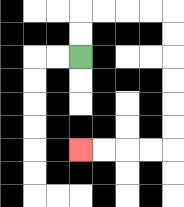{'start': '[3, 2]', 'end': '[3, 6]', 'path_directions': 'U,U,R,R,R,R,D,D,D,D,D,D,L,L,L,L', 'path_coordinates': '[[3, 2], [3, 1], [3, 0], [4, 0], [5, 0], [6, 0], [7, 0], [7, 1], [7, 2], [7, 3], [7, 4], [7, 5], [7, 6], [6, 6], [5, 6], [4, 6], [3, 6]]'}